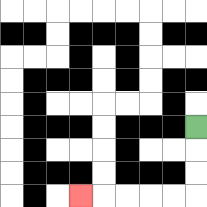{'start': '[8, 5]', 'end': '[3, 8]', 'path_directions': 'D,D,D,L,L,L,L,L', 'path_coordinates': '[[8, 5], [8, 6], [8, 7], [8, 8], [7, 8], [6, 8], [5, 8], [4, 8], [3, 8]]'}